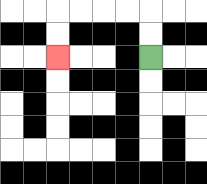{'start': '[6, 2]', 'end': '[2, 2]', 'path_directions': 'U,U,L,L,L,L,D,D', 'path_coordinates': '[[6, 2], [6, 1], [6, 0], [5, 0], [4, 0], [3, 0], [2, 0], [2, 1], [2, 2]]'}